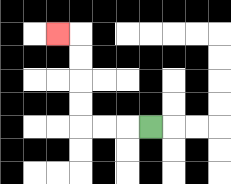{'start': '[6, 5]', 'end': '[2, 1]', 'path_directions': 'L,L,L,U,U,U,U,L', 'path_coordinates': '[[6, 5], [5, 5], [4, 5], [3, 5], [3, 4], [3, 3], [3, 2], [3, 1], [2, 1]]'}